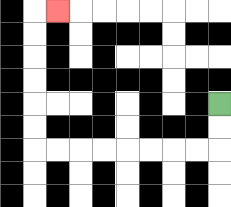{'start': '[9, 4]', 'end': '[2, 0]', 'path_directions': 'D,D,L,L,L,L,L,L,L,L,U,U,U,U,U,U,R', 'path_coordinates': '[[9, 4], [9, 5], [9, 6], [8, 6], [7, 6], [6, 6], [5, 6], [4, 6], [3, 6], [2, 6], [1, 6], [1, 5], [1, 4], [1, 3], [1, 2], [1, 1], [1, 0], [2, 0]]'}